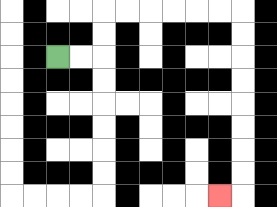{'start': '[2, 2]', 'end': '[9, 8]', 'path_directions': 'R,R,U,U,R,R,R,R,R,R,D,D,D,D,D,D,D,D,L', 'path_coordinates': '[[2, 2], [3, 2], [4, 2], [4, 1], [4, 0], [5, 0], [6, 0], [7, 0], [8, 0], [9, 0], [10, 0], [10, 1], [10, 2], [10, 3], [10, 4], [10, 5], [10, 6], [10, 7], [10, 8], [9, 8]]'}